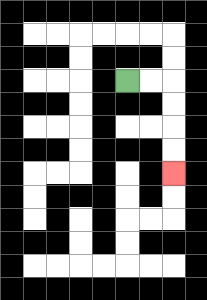{'start': '[5, 3]', 'end': '[7, 7]', 'path_directions': 'R,R,D,D,D,D', 'path_coordinates': '[[5, 3], [6, 3], [7, 3], [7, 4], [7, 5], [7, 6], [7, 7]]'}